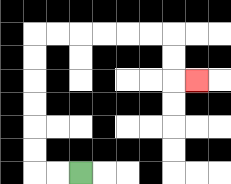{'start': '[3, 7]', 'end': '[8, 3]', 'path_directions': 'L,L,U,U,U,U,U,U,R,R,R,R,R,R,D,D,R', 'path_coordinates': '[[3, 7], [2, 7], [1, 7], [1, 6], [1, 5], [1, 4], [1, 3], [1, 2], [1, 1], [2, 1], [3, 1], [4, 1], [5, 1], [6, 1], [7, 1], [7, 2], [7, 3], [8, 3]]'}